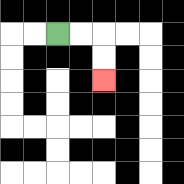{'start': '[2, 1]', 'end': '[4, 3]', 'path_directions': 'R,R,D,D', 'path_coordinates': '[[2, 1], [3, 1], [4, 1], [4, 2], [4, 3]]'}